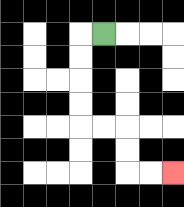{'start': '[4, 1]', 'end': '[7, 7]', 'path_directions': 'L,D,D,D,D,R,R,D,D,R,R', 'path_coordinates': '[[4, 1], [3, 1], [3, 2], [3, 3], [3, 4], [3, 5], [4, 5], [5, 5], [5, 6], [5, 7], [6, 7], [7, 7]]'}